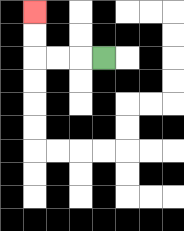{'start': '[4, 2]', 'end': '[1, 0]', 'path_directions': 'L,L,L,U,U', 'path_coordinates': '[[4, 2], [3, 2], [2, 2], [1, 2], [1, 1], [1, 0]]'}